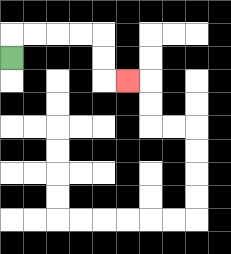{'start': '[0, 2]', 'end': '[5, 3]', 'path_directions': 'U,R,R,R,R,D,D,R', 'path_coordinates': '[[0, 2], [0, 1], [1, 1], [2, 1], [3, 1], [4, 1], [4, 2], [4, 3], [5, 3]]'}